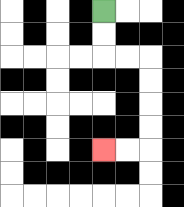{'start': '[4, 0]', 'end': '[4, 6]', 'path_directions': 'D,D,R,R,D,D,D,D,L,L', 'path_coordinates': '[[4, 0], [4, 1], [4, 2], [5, 2], [6, 2], [6, 3], [6, 4], [6, 5], [6, 6], [5, 6], [4, 6]]'}